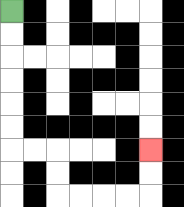{'start': '[0, 0]', 'end': '[6, 6]', 'path_directions': 'D,D,D,D,D,D,R,R,D,D,R,R,R,R,U,U', 'path_coordinates': '[[0, 0], [0, 1], [0, 2], [0, 3], [0, 4], [0, 5], [0, 6], [1, 6], [2, 6], [2, 7], [2, 8], [3, 8], [4, 8], [5, 8], [6, 8], [6, 7], [6, 6]]'}